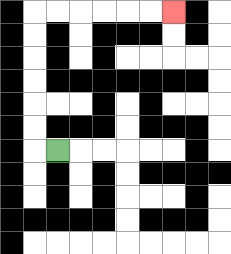{'start': '[2, 6]', 'end': '[7, 0]', 'path_directions': 'L,U,U,U,U,U,U,R,R,R,R,R,R', 'path_coordinates': '[[2, 6], [1, 6], [1, 5], [1, 4], [1, 3], [1, 2], [1, 1], [1, 0], [2, 0], [3, 0], [4, 0], [5, 0], [6, 0], [7, 0]]'}